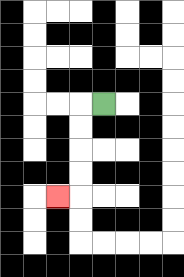{'start': '[4, 4]', 'end': '[2, 8]', 'path_directions': 'L,D,D,D,D,L', 'path_coordinates': '[[4, 4], [3, 4], [3, 5], [3, 6], [3, 7], [3, 8], [2, 8]]'}